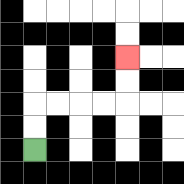{'start': '[1, 6]', 'end': '[5, 2]', 'path_directions': 'U,U,R,R,R,R,U,U', 'path_coordinates': '[[1, 6], [1, 5], [1, 4], [2, 4], [3, 4], [4, 4], [5, 4], [5, 3], [5, 2]]'}